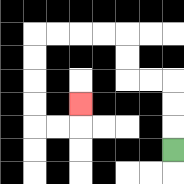{'start': '[7, 6]', 'end': '[3, 4]', 'path_directions': 'U,U,U,L,L,U,U,L,L,L,L,D,D,D,D,R,R,U', 'path_coordinates': '[[7, 6], [7, 5], [7, 4], [7, 3], [6, 3], [5, 3], [5, 2], [5, 1], [4, 1], [3, 1], [2, 1], [1, 1], [1, 2], [1, 3], [1, 4], [1, 5], [2, 5], [3, 5], [3, 4]]'}